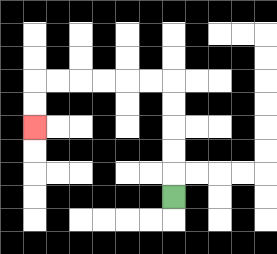{'start': '[7, 8]', 'end': '[1, 5]', 'path_directions': 'U,U,U,U,U,L,L,L,L,L,L,D,D', 'path_coordinates': '[[7, 8], [7, 7], [7, 6], [7, 5], [7, 4], [7, 3], [6, 3], [5, 3], [4, 3], [3, 3], [2, 3], [1, 3], [1, 4], [1, 5]]'}